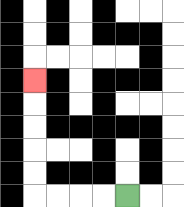{'start': '[5, 8]', 'end': '[1, 3]', 'path_directions': 'L,L,L,L,U,U,U,U,U', 'path_coordinates': '[[5, 8], [4, 8], [3, 8], [2, 8], [1, 8], [1, 7], [1, 6], [1, 5], [1, 4], [1, 3]]'}